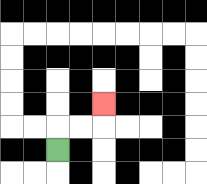{'start': '[2, 6]', 'end': '[4, 4]', 'path_directions': 'U,R,R,U', 'path_coordinates': '[[2, 6], [2, 5], [3, 5], [4, 5], [4, 4]]'}